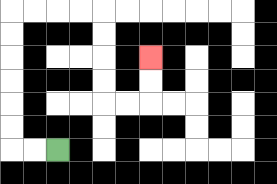{'start': '[2, 6]', 'end': '[6, 2]', 'path_directions': 'L,L,U,U,U,U,U,U,R,R,R,R,D,D,D,D,R,R,U,U', 'path_coordinates': '[[2, 6], [1, 6], [0, 6], [0, 5], [0, 4], [0, 3], [0, 2], [0, 1], [0, 0], [1, 0], [2, 0], [3, 0], [4, 0], [4, 1], [4, 2], [4, 3], [4, 4], [5, 4], [6, 4], [6, 3], [6, 2]]'}